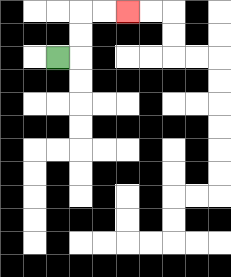{'start': '[2, 2]', 'end': '[5, 0]', 'path_directions': 'R,U,U,R,R', 'path_coordinates': '[[2, 2], [3, 2], [3, 1], [3, 0], [4, 0], [5, 0]]'}